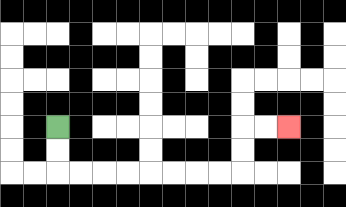{'start': '[2, 5]', 'end': '[12, 5]', 'path_directions': 'D,D,R,R,R,R,R,R,R,R,U,U,R,R', 'path_coordinates': '[[2, 5], [2, 6], [2, 7], [3, 7], [4, 7], [5, 7], [6, 7], [7, 7], [8, 7], [9, 7], [10, 7], [10, 6], [10, 5], [11, 5], [12, 5]]'}